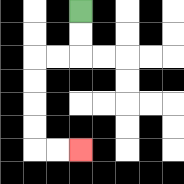{'start': '[3, 0]', 'end': '[3, 6]', 'path_directions': 'D,D,L,L,D,D,D,D,R,R', 'path_coordinates': '[[3, 0], [3, 1], [3, 2], [2, 2], [1, 2], [1, 3], [1, 4], [1, 5], [1, 6], [2, 6], [3, 6]]'}